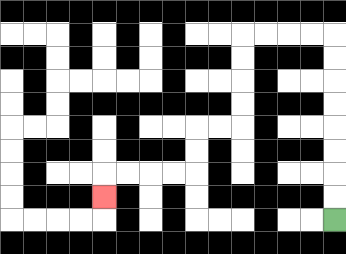{'start': '[14, 9]', 'end': '[4, 8]', 'path_directions': 'U,U,U,U,U,U,U,U,L,L,L,L,D,D,D,D,L,L,D,D,L,L,L,L,D', 'path_coordinates': '[[14, 9], [14, 8], [14, 7], [14, 6], [14, 5], [14, 4], [14, 3], [14, 2], [14, 1], [13, 1], [12, 1], [11, 1], [10, 1], [10, 2], [10, 3], [10, 4], [10, 5], [9, 5], [8, 5], [8, 6], [8, 7], [7, 7], [6, 7], [5, 7], [4, 7], [4, 8]]'}